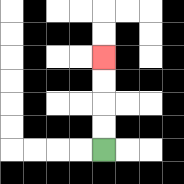{'start': '[4, 6]', 'end': '[4, 2]', 'path_directions': 'U,U,U,U', 'path_coordinates': '[[4, 6], [4, 5], [4, 4], [4, 3], [4, 2]]'}